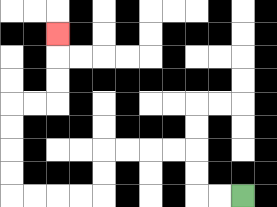{'start': '[10, 8]', 'end': '[2, 1]', 'path_directions': 'L,L,U,U,L,L,L,L,D,D,L,L,L,L,U,U,U,U,R,R,U,U,U', 'path_coordinates': '[[10, 8], [9, 8], [8, 8], [8, 7], [8, 6], [7, 6], [6, 6], [5, 6], [4, 6], [4, 7], [4, 8], [3, 8], [2, 8], [1, 8], [0, 8], [0, 7], [0, 6], [0, 5], [0, 4], [1, 4], [2, 4], [2, 3], [2, 2], [2, 1]]'}